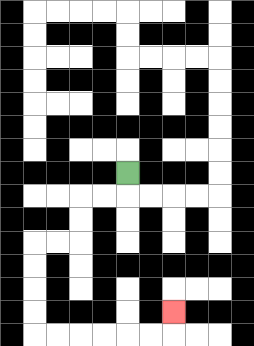{'start': '[5, 7]', 'end': '[7, 13]', 'path_directions': 'D,L,L,D,D,L,L,D,D,D,D,R,R,R,R,R,R,U', 'path_coordinates': '[[5, 7], [5, 8], [4, 8], [3, 8], [3, 9], [3, 10], [2, 10], [1, 10], [1, 11], [1, 12], [1, 13], [1, 14], [2, 14], [3, 14], [4, 14], [5, 14], [6, 14], [7, 14], [7, 13]]'}